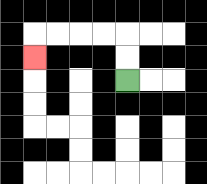{'start': '[5, 3]', 'end': '[1, 2]', 'path_directions': 'U,U,L,L,L,L,D', 'path_coordinates': '[[5, 3], [5, 2], [5, 1], [4, 1], [3, 1], [2, 1], [1, 1], [1, 2]]'}